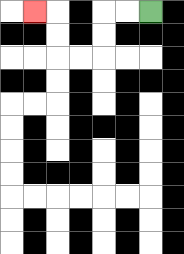{'start': '[6, 0]', 'end': '[1, 0]', 'path_directions': 'L,L,D,D,L,L,U,U,L', 'path_coordinates': '[[6, 0], [5, 0], [4, 0], [4, 1], [4, 2], [3, 2], [2, 2], [2, 1], [2, 0], [1, 0]]'}